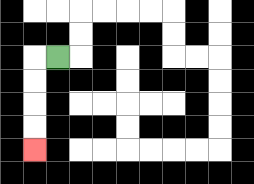{'start': '[2, 2]', 'end': '[1, 6]', 'path_directions': 'L,D,D,D,D', 'path_coordinates': '[[2, 2], [1, 2], [1, 3], [1, 4], [1, 5], [1, 6]]'}